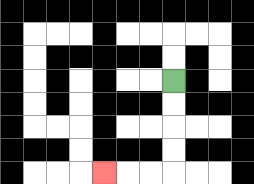{'start': '[7, 3]', 'end': '[4, 7]', 'path_directions': 'D,D,D,D,L,L,L', 'path_coordinates': '[[7, 3], [7, 4], [7, 5], [7, 6], [7, 7], [6, 7], [5, 7], [4, 7]]'}